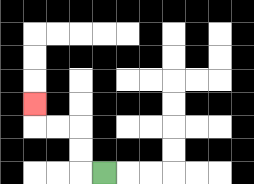{'start': '[4, 7]', 'end': '[1, 4]', 'path_directions': 'L,U,U,L,L,U', 'path_coordinates': '[[4, 7], [3, 7], [3, 6], [3, 5], [2, 5], [1, 5], [1, 4]]'}